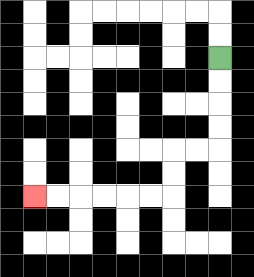{'start': '[9, 2]', 'end': '[1, 8]', 'path_directions': 'D,D,D,D,L,L,D,D,L,L,L,L,L,L', 'path_coordinates': '[[9, 2], [9, 3], [9, 4], [9, 5], [9, 6], [8, 6], [7, 6], [7, 7], [7, 8], [6, 8], [5, 8], [4, 8], [3, 8], [2, 8], [1, 8]]'}